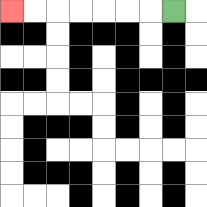{'start': '[7, 0]', 'end': '[0, 0]', 'path_directions': 'L,L,L,L,L,L,L', 'path_coordinates': '[[7, 0], [6, 0], [5, 0], [4, 0], [3, 0], [2, 0], [1, 0], [0, 0]]'}